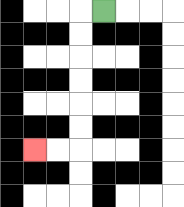{'start': '[4, 0]', 'end': '[1, 6]', 'path_directions': 'L,D,D,D,D,D,D,L,L', 'path_coordinates': '[[4, 0], [3, 0], [3, 1], [3, 2], [3, 3], [3, 4], [3, 5], [3, 6], [2, 6], [1, 6]]'}